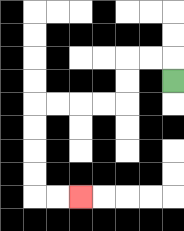{'start': '[7, 3]', 'end': '[3, 8]', 'path_directions': 'U,L,L,D,D,L,L,L,L,D,D,D,D,R,R', 'path_coordinates': '[[7, 3], [7, 2], [6, 2], [5, 2], [5, 3], [5, 4], [4, 4], [3, 4], [2, 4], [1, 4], [1, 5], [1, 6], [1, 7], [1, 8], [2, 8], [3, 8]]'}